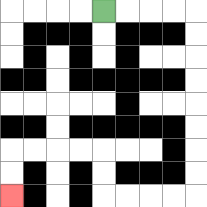{'start': '[4, 0]', 'end': '[0, 8]', 'path_directions': 'R,R,R,R,D,D,D,D,D,D,D,D,L,L,L,L,U,U,L,L,L,L,D,D', 'path_coordinates': '[[4, 0], [5, 0], [6, 0], [7, 0], [8, 0], [8, 1], [8, 2], [8, 3], [8, 4], [8, 5], [8, 6], [8, 7], [8, 8], [7, 8], [6, 8], [5, 8], [4, 8], [4, 7], [4, 6], [3, 6], [2, 6], [1, 6], [0, 6], [0, 7], [0, 8]]'}